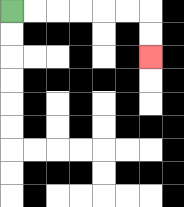{'start': '[0, 0]', 'end': '[6, 2]', 'path_directions': 'R,R,R,R,R,R,D,D', 'path_coordinates': '[[0, 0], [1, 0], [2, 0], [3, 0], [4, 0], [5, 0], [6, 0], [6, 1], [6, 2]]'}